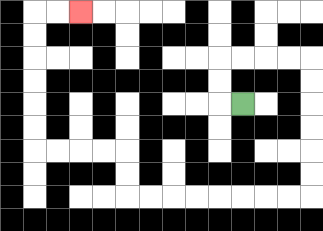{'start': '[10, 4]', 'end': '[3, 0]', 'path_directions': 'L,U,U,R,R,R,R,D,D,D,D,D,D,L,L,L,L,L,L,L,L,U,U,L,L,L,L,U,U,U,U,U,U,R,R', 'path_coordinates': '[[10, 4], [9, 4], [9, 3], [9, 2], [10, 2], [11, 2], [12, 2], [13, 2], [13, 3], [13, 4], [13, 5], [13, 6], [13, 7], [13, 8], [12, 8], [11, 8], [10, 8], [9, 8], [8, 8], [7, 8], [6, 8], [5, 8], [5, 7], [5, 6], [4, 6], [3, 6], [2, 6], [1, 6], [1, 5], [1, 4], [1, 3], [1, 2], [1, 1], [1, 0], [2, 0], [3, 0]]'}